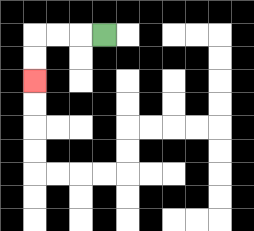{'start': '[4, 1]', 'end': '[1, 3]', 'path_directions': 'L,L,L,D,D', 'path_coordinates': '[[4, 1], [3, 1], [2, 1], [1, 1], [1, 2], [1, 3]]'}